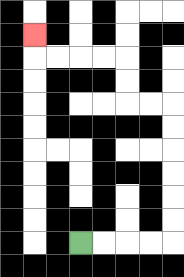{'start': '[3, 10]', 'end': '[1, 1]', 'path_directions': 'R,R,R,R,U,U,U,U,U,U,L,L,U,U,L,L,L,L,U', 'path_coordinates': '[[3, 10], [4, 10], [5, 10], [6, 10], [7, 10], [7, 9], [7, 8], [7, 7], [7, 6], [7, 5], [7, 4], [6, 4], [5, 4], [5, 3], [5, 2], [4, 2], [3, 2], [2, 2], [1, 2], [1, 1]]'}